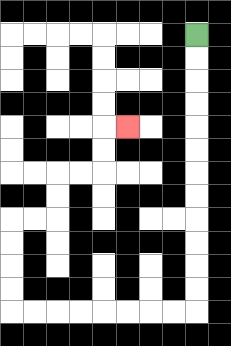{'start': '[8, 1]', 'end': '[5, 5]', 'path_directions': 'D,D,D,D,D,D,D,D,D,D,D,D,L,L,L,L,L,L,L,L,U,U,U,U,R,R,U,U,R,R,U,U,R', 'path_coordinates': '[[8, 1], [8, 2], [8, 3], [8, 4], [8, 5], [8, 6], [8, 7], [8, 8], [8, 9], [8, 10], [8, 11], [8, 12], [8, 13], [7, 13], [6, 13], [5, 13], [4, 13], [3, 13], [2, 13], [1, 13], [0, 13], [0, 12], [0, 11], [0, 10], [0, 9], [1, 9], [2, 9], [2, 8], [2, 7], [3, 7], [4, 7], [4, 6], [4, 5], [5, 5]]'}